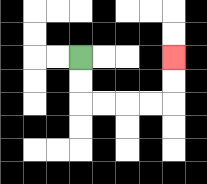{'start': '[3, 2]', 'end': '[7, 2]', 'path_directions': 'D,D,R,R,R,R,U,U', 'path_coordinates': '[[3, 2], [3, 3], [3, 4], [4, 4], [5, 4], [6, 4], [7, 4], [7, 3], [7, 2]]'}